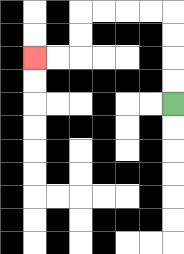{'start': '[7, 4]', 'end': '[1, 2]', 'path_directions': 'U,U,U,U,L,L,L,L,D,D,L,L', 'path_coordinates': '[[7, 4], [7, 3], [7, 2], [7, 1], [7, 0], [6, 0], [5, 0], [4, 0], [3, 0], [3, 1], [3, 2], [2, 2], [1, 2]]'}